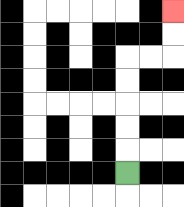{'start': '[5, 7]', 'end': '[7, 0]', 'path_directions': 'U,U,U,U,U,R,R,U,U', 'path_coordinates': '[[5, 7], [5, 6], [5, 5], [5, 4], [5, 3], [5, 2], [6, 2], [7, 2], [7, 1], [7, 0]]'}